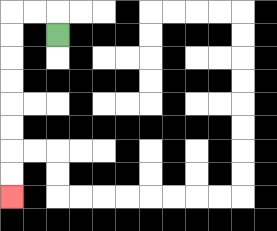{'start': '[2, 1]', 'end': '[0, 8]', 'path_directions': 'U,L,L,D,D,D,D,D,D,D,D', 'path_coordinates': '[[2, 1], [2, 0], [1, 0], [0, 0], [0, 1], [0, 2], [0, 3], [0, 4], [0, 5], [0, 6], [0, 7], [0, 8]]'}